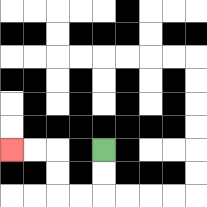{'start': '[4, 6]', 'end': '[0, 6]', 'path_directions': 'D,D,L,L,U,U,L,L', 'path_coordinates': '[[4, 6], [4, 7], [4, 8], [3, 8], [2, 8], [2, 7], [2, 6], [1, 6], [0, 6]]'}